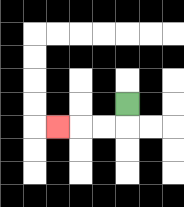{'start': '[5, 4]', 'end': '[2, 5]', 'path_directions': 'D,L,L,L', 'path_coordinates': '[[5, 4], [5, 5], [4, 5], [3, 5], [2, 5]]'}